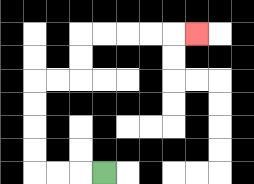{'start': '[4, 7]', 'end': '[8, 1]', 'path_directions': 'L,L,L,U,U,U,U,R,R,U,U,R,R,R,R,R', 'path_coordinates': '[[4, 7], [3, 7], [2, 7], [1, 7], [1, 6], [1, 5], [1, 4], [1, 3], [2, 3], [3, 3], [3, 2], [3, 1], [4, 1], [5, 1], [6, 1], [7, 1], [8, 1]]'}